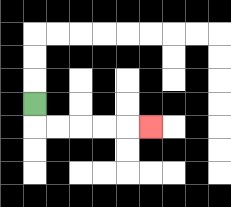{'start': '[1, 4]', 'end': '[6, 5]', 'path_directions': 'D,R,R,R,R,R', 'path_coordinates': '[[1, 4], [1, 5], [2, 5], [3, 5], [4, 5], [5, 5], [6, 5]]'}